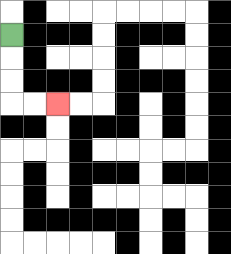{'start': '[0, 1]', 'end': '[2, 4]', 'path_directions': 'D,D,D,R,R', 'path_coordinates': '[[0, 1], [0, 2], [0, 3], [0, 4], [1, 4], [2, 4]]'}